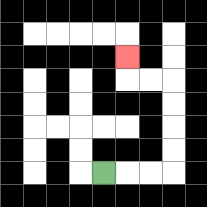{'start': '[4, 7]', 'end': '[5, 2]', 'path_directions': 'R,R,R,U,U,U,U,L,L,U', 'path_coordinates': '[[4, 7], [5, 7], [6, 7], [7, 7], [7, 6], [7, 5], [7, 4], [7, 3], [6, 3], [5, 3], [5, 2]]'}